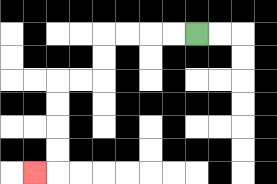{'start': '[8, 1]', 'end': '[1, 7]', 'path_directions': 'L,L,L,L,D,D,L,L,D,D,D,D,L', 'path_coordinates': '[[8, 1], [7, 1], [6, 1], [5, 1], [4, 1], [4, 2], [4, 3], [3, 3], [2, 3], [2, 4], [2, 5], [2, 6], [2, 7], [1, 7]]'}